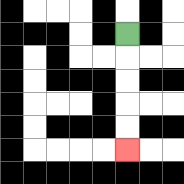{'start': '[5, 1]', 'end': '[5, 6]', 'path_directions': 'D,D,D,D,D', 'path_coordinates': '[[5, 1], [5, 2], [5, 3], [5, 4], [5, 5], [5, 6]]'}